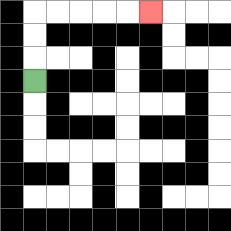{'start': '[1, 3]', 'end': '[6, 0]', 'path_directions': 'U,U,U,R,R,R,R,R', 'path_coordinates': '[[1, 3], [1, 2], [1, 1], [1, 0], [2, 0], [3, 0], [4, 0], [5, 0], [6, 0]]'}